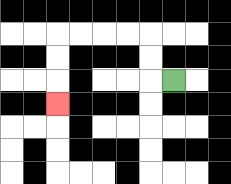{'start': '[7, 3]', 'end': '[2, 4]', 'path_directions': 'L,U,U,L,L,L,L,D,D,D', 'path_coordinates': '[[7, 3], [6, 3], [6, 2], [6, 1], [5, 1], [4, 1], [3, 1], [2, 1], [2, 2], [2, 3], [2, 4]]'}